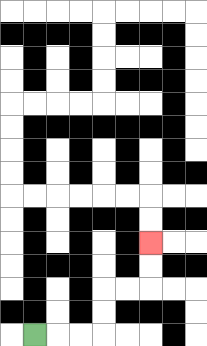{'start': '[1, 14]', 'end': '[6, 10]', 'path_directions': 'R,R,R,U,U,R,R,U,U', 'path_coordinates': '[[1, 14], [2, 14], [3, 14], [4, 14], [4, 13], [4, 12], [5, 12], [6, 12], [6, 11], [6, 10]]'}